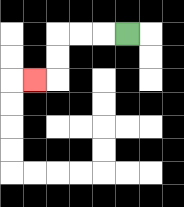{'start': '[5, 1]', 'end': '[1, 3]', 'path_directions': 'L,L,L,D,D,L', 'path_coordinates': '[[5, 1], [4, 1], [3, 1], [2, 1], [2, 2], [2, 3], [1, 3]]'}